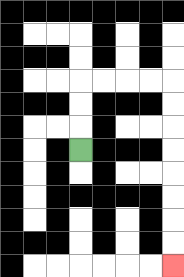{'start': '[3, 6]', 'end': '[7, 11]', 'path_directions': 'U,U,U,R,R,R,R,D,D,D,D,D,D,D,D', 'path_coordinates': '[[3, 6], [3, 5], [3, 4], [3, 3], [4, 3], [5, 3], [6, 3], [7, 3], [7, 4], [7, 5], [7, 6], [7, 7], [7, 8], [7, 9], [7, 10], [7, 11]]'}